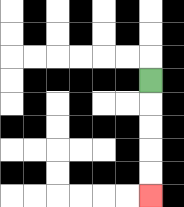{'start': '[6, 3]', 'end': '[6, 8]', 'path_directions': 'D,D,D,D,D', 'path_coordinates': '[[6, 3], [6, 4], [6, 5], [6, 6], [6, 7], [6, 8]]'}